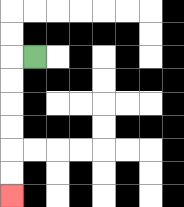{'start': '[1, 2]', 'end': '[0, 8]', 'path_directions': 'L,D,D,D,D,D,D', 'path_coordinates': '[[1, 2], [0, 2], [0, 3], [0, 4], [0, 5], [0, 6], [0, 7], [0, 8]]'}